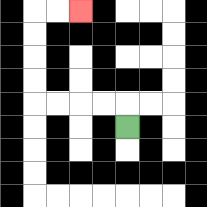{'start': '[5, 5]', 'end': '[3, 0]', 'path_directions': 'U,L,L,L,L,U,U,U,U,R,R', 'path_coordinates': '[[5, 5], [5, 4], [4, 4], [3, 4], [2, 4], [1, 4], [1, 3], [1, 2], [1, 1], [1, 0], [2, 0], [3, 0]]'}